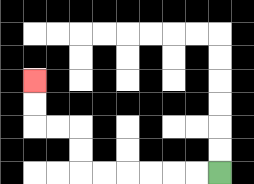{'start': '[9, 7]', 'end': '[1, 3]', 'path_directions': 'L,L,L,L,L,L,U,U,L,L,U,U', 'path_coordinates': '[[9, 7], [8, 7], [7, 7], [6, 7], [5, 7], [4, 7], [3, 7], [3, 6], [3, 5], [2, 5], [1, 5], [1, 4], [1, 3]]'}